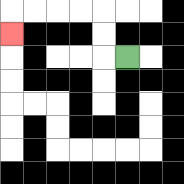{'start': '[5, 2]', 'end': '[0, 1]', 'path_directions': 'L,U,U,L,L,L,L,D', 'path_coordinates': '[[5, 2], [4, 2], [4, 1], [4, 0], [3, 0], [2, 0], [1, 0], [0, 0], [0, 1]]'}